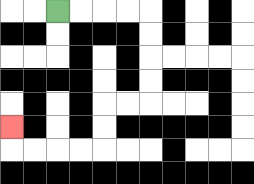{'start': '[2, 0]', 'end': '[0, 5]', 'path_directions': 'R,R,R,R,D,D,D,D,L,L,D,D,L,L,L,L,U', 'path_coordinates': '[[2, 0], [3, 0], [4, 0], [5, 0], [6, 0], [6, 1], [6, 2], [6, 3], [6, 4], [5, 4], [4, 4], [4, 5], [4, 6], [3, 6], [2, 6], [1, 6], [0, 6], [0, 5]]'}